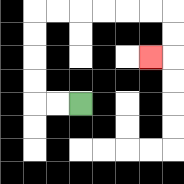{'start': '[3, 4]', 'end': '[6, 2]', 'path_directions': 'L,L,U,U,U,U,R,R,R,R,R,R,D,D,L', 'path_coordinates': '[[3, 4], [2, 4], [1, 4], [1, 3], [1, 2], [1, 1], [1, 0], [2, 0], [3, 0], [4, 0], [5, 0], [6, 0], [7, 0], [7, 1], [7, 2], [6, 2]]'}